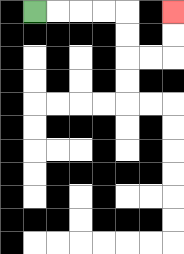{'start': '[1, 0]', 'end': '[7, 0]', 'path_directions': 'R,R,R,R,D,D,R,R,U,U', 'path_coordinates': '[[1, 0], [2, 0], [3, 0], [4, 0], [5, 0], [5, 1], [5, 2], [6, 2], [7, 2], [7, 1], [7, 0]]'}